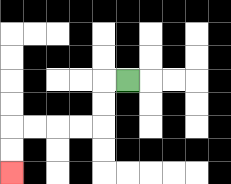{'start': '[5, 3]', 'end': '[0, 7]', 'path_directions': 'L,D,D,L,L,L,L,D,D', 'path_coordinates': '[[5, 3], [4, 3], [4, 4], [4, 5], [3, 5], [2, 5], [1, 5], [0, 5], [0, 6], [0, 7]]'}